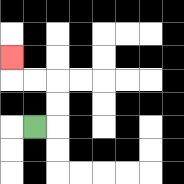{'start': '[1, 5]', 'end': '[0, 2]', 'path_directions': 'R,U,U,L,L,U', 'path_coordinates': '[[1, 5], [2, 5], [2, 4], [2, 3], [1, 3], [0, 3], [0, 2]]'}